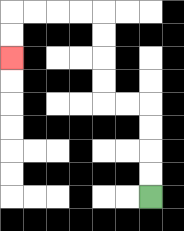{'start': '[6, 8]', 'end': '[0, 2]', 'path_directions': 'U,U,U,U,L,L,U,U,U,U,L,L,L,L,D,D', 'path_coordinates': '[[6, 8], [6, 7], [6, 6], [6, 5], [6, 4], [5, 4], [4, 4], [4, 3], [4, 2], [4, 1], [4, 0], [3, 0], [2, 0], [1, 0], [0, 0], [0, 1], [0, 2]]'}